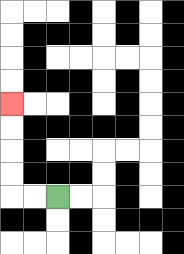{'start': '[2, 8]', 'end': '[0, 4]', 'path_directions': 'L,L,U,U,U,U', 'path_coordinates': '[[2, 8], [1, 8], [0, 8], [0, 7], [0, 6], [0, 5], [0, 4]]'}